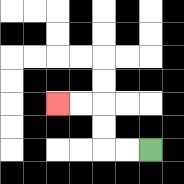{'start': '[6, 6]', 'end': '[2, 4]', 'path_directions': 'L,L,U,U,L,L', 'path_coordinates': '[[6, 6], [5, 6], [4, 6], [4, 5], [4, 4], [3, 4], [2, 4]]'}